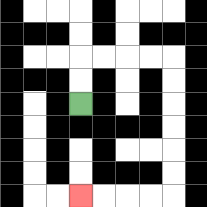{'start': '[3, 4]', 'end': '[3, 8]', 'path_directions': 'U,U,R,R,R,R,D,D,D,D,D,D,L,L,L,L', 'path_coordinates': '[[3, 4], [3, 3], [3, 2], [4, 2], [5, 2], [6, 2], [7, 2], [7, 3], [7, 4], [7, 5], [7, 6], [7, 7], [7, 8], [6, 8], [5, 8], [4, 8], [3, 8]]'}